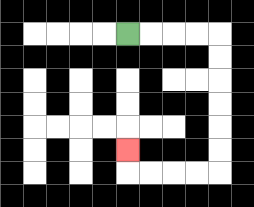{'start': '[5, 1]', 'end': '[5, 6]', 'path_directions': 'R,R,R,R,D,D,D,D,D,D,L,L,L,L,U', 'path_coordinates': '[[5, 1], [6, 1], [7, 1], [8, 1], [9, 1], [9, 2], [9, 3], [9, 4], [9, 5], [9, 6], [9, 7], [8, 7], [7, 7], [6, 7], [5, 7], [5, 6]]'}